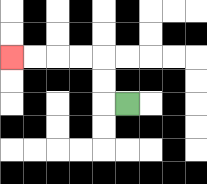{'start': '[5, 4]', 'end': '[0, 2]', 'path_directions': 'L,U,U,L,L,L,L', 'path_coordinates': '[[5, 4], [4, 4], [4, 3], [4, 2], [3, 2], [2, 2], [1, 2], [0, 2]]'}